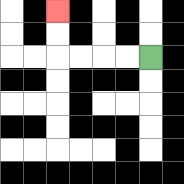{'start': '[6, 2]', 'end': '[2, 0]', 'path_directions': 'L,L,L,L,U,U', 'path_coordinates': '[[6, 2], [5, 2], [4, 2], [3, 2], [2, 2], [2, 1], [2, 0]]'}